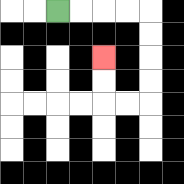{'start': '[2, 0]', 'end': '[4, 2]', 'path_directions': 'R,R,R,R,D,D,D,D,L,L,U,U', 'path_coordinates': '[[2, 0], [3, 0], [4, 0], [5, 0], [6, 0], [6, 1], [6, 2], [6, 3], [6, 4], [5, 4], [4, 4], [4, 3], [4, 2]]'}